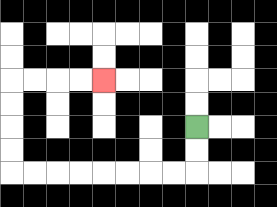{'start': '[8, 5]', 'end': '[4, 3]', 'path_directions': 'D,D,L,L,L,L,L,L,L,L,U,U,U,U,R,R,R,R', 'path_coordinates': '[[8, 5], [8, 6], [8, 7], [7, 7], [6, 7], [5, 7], [4, 7], [3, 7], [2, 7], [1, 7], [0, 7], [0, 6], [0, 5], [0, 4], [0, 3], [1, 3], [2, 3], [3, 3], [4, 3]]'}